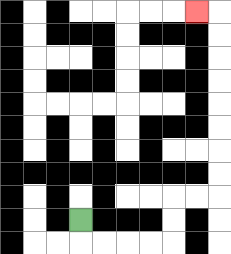{'start': '[3, 9]', 'end': '[8, 0]', 'path_directions': 'D,R,R,R,R,U,U,R,R,U,U,U,U,U,U,U,U,L', 'path_coordinates': '[[3, 9], [3, 10], [4, 10], [5, 10], [6, 10], [7, 10], [7, 9], [7, 8], [8, 8], [9, 8], [9, 7], [9, 6], [9, 5], [9, 4], [9, 3], [9, 2], [9, 1], [9, 0], [8, 0]]'}